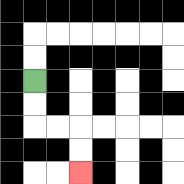{'start': '[1, 3]', 'end': '[3, 7]', 'path_directions': 'D,D,R,R,D,D', 'path_coordinates': '[[1, 3], [1, 4], [1, 5], [2, 5], [3, 5], [3, 6], [3, 7]]'}